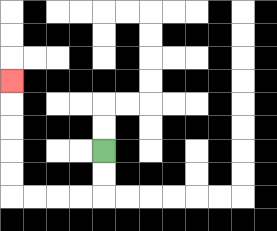{'start': '[4, 6]', 'end': '[0, 3]', 'path_directions': 'D,D,L,L,L,L,U,U,U,U,U', 'path_coordinates': '[[4, 6], [4, 7], [4, 8], [3, 8], [2, 8], [1, 8], [0, 8], [0, 7], [0, 6], [0, 5], [0, 4], [0, 3]]'}